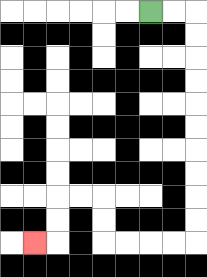{'start': '[6, 0]', 'end': '[1, 10]', 'path_directions': 'R,R,D,D,D,D,D,D,D,D,D,D,L,L,L,L,U,U,L,L,D,D,L', 'path_coordinates': '[[6, 0], [7, 0], [8, 0], [8, 1], [8, 2], [8, 3], [8, 4], [8, 5], [8, 6], [8, 7], [8, 8], [8, 9], [8, 10], [7, 10], [6, 10], [5, 10], [4, 10], [4, 9], [4, 8], [3, 8], [2, 8], [2, 9], [2, 10], [1, 10]]'}